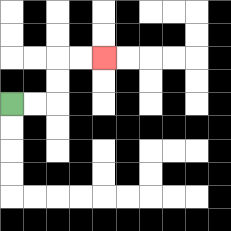{'start': '[0, 4]', 'end': '[4, 2]', 'path_directions': 'R,R,U,U,R,R', 'path_coordinates': '[[0, 4], [1, 4], [2, 4], [2, 3], [2, 2], [3, 2], [4, 2]]'}